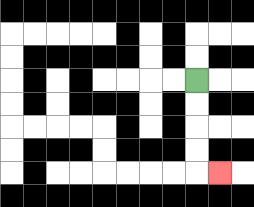{'start': '[8, 3]', 'end': '[9, 7]', 'path_directions': 'D,D,D,D,R', 'path_coordinates': '[[8, 3], [8, 4], [8, 5], [8, 6], [8, 7], [9, 7]]'}